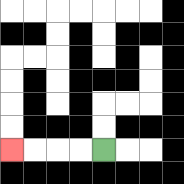{'start': '[4, 6]', 'end': '[0, 6]', 'path_directions': 'L,L,L,L', 'path_coordinates': '[[4, 6], [3, 6], [2, 6], [1, 6], [0, 6]]'}